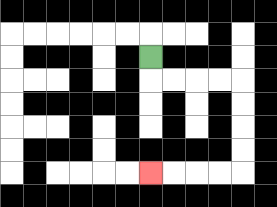{'start': '[6, 2]', 'end': '[6, 7]', 'path_directions': 'D,R,R,R,R,D,D,D,D,L,L,L,L', 'path_coordinates': '[[6, 2], [6, 3], [7, 3], [8, 3], [9, 3], [10, 3], [10, 4], [10, 5], [10, 6], [10, 7], [9, 7], [8, 7], [7, 7], [6, 7]]'}